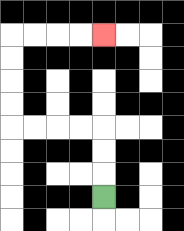{'start': '[4, 8]', 'end': '[4, 1]', 'path_directions': 'U,U,U,L,L,L,L,U,U,U,U,R,R,R,R', 'path_coordinates': '[[4, 8], [4, 7], [4, 6], [4, 5], [3, 5], [2, 5], [1, 5], [0, 5], [0, 4], [0, 3], [0, 2], [0, 1], [1, 1], [2, 1], [3, 1], [4, 1]]'}